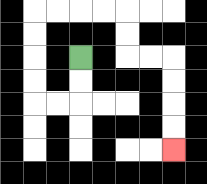{'start': '[3, 2]', 'end': '[7, 6]', 'path_directions': 'D,D,L,L,U,U,U,U,R,R,R,R,D,D,R,R,D,D,D,D', 'path_coordinates': '[[3, 2], [3, 3], [3, 4], [2, 4], [1, 4], [1, 3], [1, 2], [1, 1], [1, 0], [2, 0], [3, 0], [4, 0], [5, 0], [5, 1], [5, 2], [6, 2], [7, 2], [7, 3], [7, 4], [7, 5], [7, 6]]'}